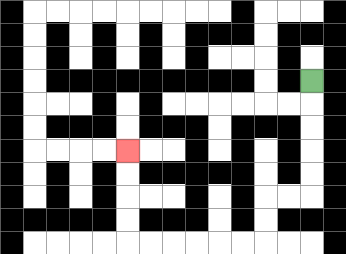{'start': '[13, 3]', 'end': '[5, 6]', 'path_directions': 'D,D,D,D,D,L,L,D,D,L,L,L,L,L,L,U,U,U,U', 'path_coordinates': '[[13, 3], [13, 4], [13, 5], [13, 6], [13, 7], [13, 8], [12, 8], [11, 8], [11, 9], [11, 10], [10, 10], [9, 10], [8, 10], [7, 10], [6, 10], [5, 10], [5, 9], [5, 8], [5, 7], [5, 6]]'}